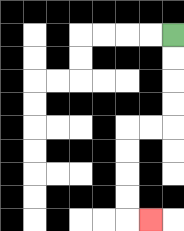{'start': '[7, 1]', 'end': '[6, 9]', 'path_directions': 'D,D,D,D,L,L,D,D,D,D,R', 'path_coordinates': '[[7, 1], [7, 2], [7, 3], [7, 4], [7, 5], [6, 5], [5, 5], [5, 6], [5, 7], [5, 8], [5, 9], [6, 9]]'}